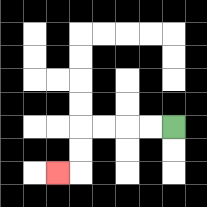{'start': '[7, 5]', 'end': '[2, 7]', 'path_directions': 'L,L,L,L,D,D,L', 'path_coordinates': '[[7, 5], [6, 5], [5, 5], [4, 5], [3, 5], [3, 6], [3, 7], [2, 7]]'}